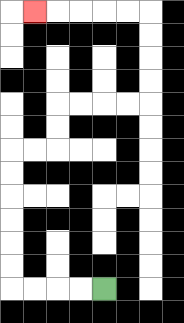{'start': '[4, 12]', 'end': '[1, 0]', 'path_directions': 'L,L,L,L,U,U,U,U,U,U,R,R,U,U,R,R,R,R,U,U,U,U,L,L,L,L,L', 'path_coordinates': '[[4, 12], [3, 12], [2, 12], [1, 12], [0, 12], [0, 11], [0, 10], [0, 9], [0, 8], [0, 7], [0, 6], [1, 6], [2, 6], [2, 5], [2, 4], [3, 4], [4, 4], [5, 4], [6, 4], [6, 3], [6, 2], [6, 1], [6, 0], [5, 0], [4, 0], [3, 0], [2, 0], [1, 0]]'}